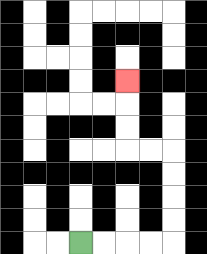{'start': '[3, 10]', 'end': '[5, 3]', 'path_directions': 'R,R,R,R,U,U,U,U,L,L,U,U,U', 'path_coordinates': '[[3, 10], [4, 10], [5, 10], [6, 10], [7, 10], [7, 9], [7, 8], [7, 7], [7, 6], [6, 6], [5, 6], [5, 5], [5, 4], [5, 3]]'}